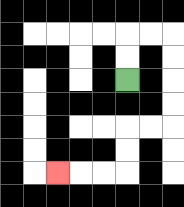{'start': '[5, 3]', 'end': '[2, 7]', 'path_directions': 'U,U,R,R,D,D,D,D,L,L,D,D,L,L,L', 'path_coordinates': '[[5, 3], [5, 2], [5, 1], [6, 1], [7, 1], [7, 2], [7, 3], [7, 4], [7, 5], [6, 5], [5, 5], [5, 6], [5, 7], [4, 7], [3, 7], [2, 7]]'}